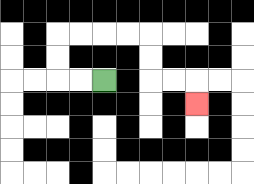{'start': '[4, 3]', 'end': '[8, 4]', 'path_directions': 'L,L,U,U,R,R,R,R,D,D,R,R,D', 'path_coordinates': '[[4, 3], [3, 3], [2, 3], [2, 2], [2, 1], [3, 1], [4, 1], [5, 1], [6, 1], [6, 2], [6, 3], [7, 3], [8, 3], [8, 4]]'}